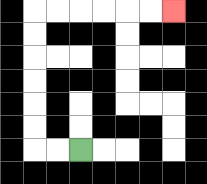{'start': '[3, 6]', 'end': '[7, 0]', 'path_directions': 'L,L,U,U,U,U,U,U,R,R,R,R,R,R', 'path_coordinates': '[[3, 6], [2, 6], [1, 6], [1, 5], [1, 4], [1, 3], [1, 2], [1, 1], [1, 0], [2, 0], [3, 0], [4, 0], [5, 0], [6, 0], [7, 0]]'}